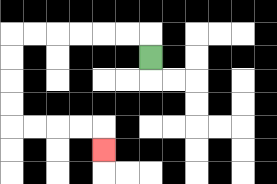{'start': '[6, 2]', 'end': '[4, 6]', 'path_directions': 'U,L,L,L,L,L,L,D,D,D,D,R,R,R,R,D', 'path_coordinates': '[[6, 2], [6, 1], [5, 1], [4, 1], [3, 1], [2, 1], [1, 1], [0, 1], [0, 2], [0, 3], [0, 4], [0, 5], [1, 5], [2, 5], [3, 5], [4, 5], [4, 6]]'}